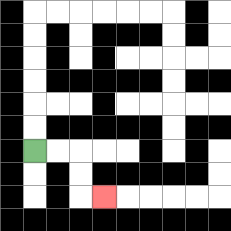{'start': '[1, 6]', 'end': '[4, 8]', 'path_directions': 'R,R,D,D,R', 'path_coordinates': '[[1, 6], [2, 6], [3, 6], [3, 7], [3, 8], [4, 8]]'}